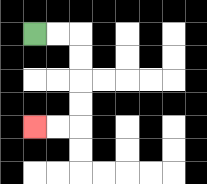{'start': '[1, 1]', 'end': '[1, 5]', 'path_directions': 'R,R,D,D,D,D,L,L', 'path_coordinates': '[[1, 1], [2, 1], [3, 1], [3, 2], [3, 3], [3, 4], [3, 5], [2, 5], [1, 5]]'}